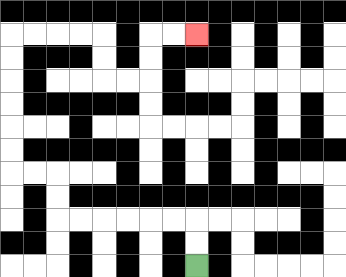{'start': '[8, 11]', 'end': '[8, 1]', 'path_directions': 'U,U,L,L,L,L,L,L,U,U,L,L,U,U,U,U,U,U,R,R,R,R,D,D,R,R,U,U,R,R', 'path_coordinates': '[[8, 11], [8, 10], [8, 9], [7, 9], [6, 9], [5, 9], [4, 9], [3, 9], [2, 9], [2, 8], [2, 7], [1, 7], [0, 7], [0, 6], [0, 5], [0, 4], [0, 3], [0, 2], [0, 1], [1, 1], [2, 1], [3, 1], [4, 1], [4, 2], [4, 3], [5, 3], [6, 3], [6, 2], [6, 1], [7, 1], [8, 1]]'}